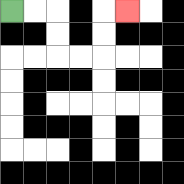{'start': '[0, 0]', 'end': '[5, 0]', 'path_directions': 'R,R,D,D,R,R,U,U,R', 'path_coordinates': '[[0, 0], [1, 0], [2, 0], [2, 1], [2, 2], [3, 2], [4, 2], [4, 1], [4, 0], [5, 0]]'}